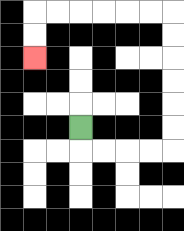{'start': '[3, 5]', 'end': '[1, 2]', 'path_directions': 'D,R,R,R,R,U,U,U,U,U,U,L,L,L,L,L,L,D,D', 'path_coordinates': '[[3, 5], [3, 6], [4, 6], [5, 6], [6, 6], [7, 6], [7, 5], [7, 4], [7, 3], [7, 2], [7, 1], [7, 0], [6, 0], [5, 0], [4, 0], [3, 0], [2, 0], [1, 0], [1, 1], [1, 2]]'}